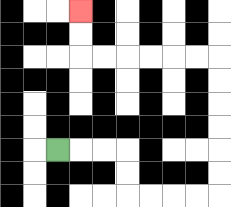{'start': '[2, 6]', 'end': '[3, 0]', 'path_directions': 'R,R,R,D,D,R,R,R,R,U,U,U,U,U,U,L,L,L,L,L,L,U,U', 'path_coordinates': '[[2, 6], [3, 6], [4, 6], [5, 6], [5, 7], [5, 8], [6, 8], [7, 8], [8, 8], [9, 8], [9, 7], [9, 6], [9, 5], [9, 4], [9, 3], [9, 2], [8, 2], [7, 2], [6, 2], [5, 2], [4, 2], [3, 2], [3, 1], [3, 0]]'}